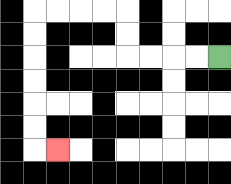{'start': '[9, 2]', 'end': '[2, 6]', 'path_directions': 'L,L,L,L,U,U,L,L,L,L,D,D,D,D,D,D,R', 'path_coordinates': '[[9, 2], [8, 2], [7, 2], [6, 2], [5, 2], [5, 1], [5, 0], [4, 0], [3, 0], [2, 0], [1, 0], [1, 1], [1, 2], [1, 3], [1, 4], [1, 5], [1, 6], [2, 6]]'}